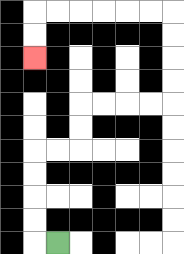{'start': '[2, 10]', 'end': '[1, 2]', 'path_directions': 'L,U,U,U,U,R,R,U,U,R,R,R,R,U,U,U,U,L,L,L,L,L,L,D,D', 'path_coordinates': '[[2, 10], [1, 10], [1, 9], [1, 8], [1, 7], [1, 6], [2, 6], [3, 6], [3, 5], [3, 4], [4, 4], [5, 4], [6, 4], [7, 4], [7, 3], [7, 2], [7, 1], [7, 0], [6, 0], [5, 0], [4, 0], [3, 0], [2, 0], [1, 0], [1, 1], [1, 2]]'}